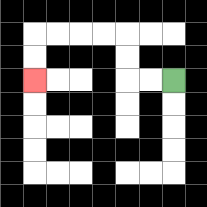{'start': '[7, 3]', 'end': '[1, 3]', 'path_directions': 'L,L,U,U,L,L,L,L,D,D', 'path_coordinates': '[[7, 3], [6, 3], [5, 3], [5, 2], [5, 1], [4, 1], [3, 1], [2, 1], [1, 1], [1, 2], [1, 3]]'}